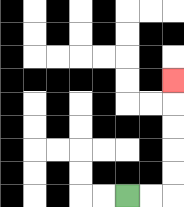{'start': '[5, 8]', 'end': '[7, 3]', 'path_directions': 'R,R,U,U,U,U,U', 'path_coordinates': '[[5, 8], [6, 8], [7, 8], [7, 7], [7, 6], [7, 5], [7, 4], [7, 3]]'}